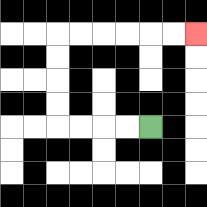{'start': '[6, 5]', 'end': '[8, 1]', 'path_directions': 'L,L,L,L,U,U,U,U,R,R,R,R,R,R', 'path_coordinates': '[[6, 5], [5, 5], [4, 5], [3, 5], [2, 5], [2, 4], [2, 3], [2, 2], [2, 1], [3, 1], [4, 1], [5, 1], [6, 1], [7, 1], [8, 1]]'}